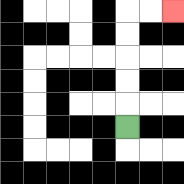{'start': '[5, 5]', 'end': '[7, 0]', 'path_directions': 'U,U,U,U,U,R,R', 'path_coordinates': '[[5, 5], [5, 4], [5, 3], [5, 2], [5, 1], [5, 0], [6, 0], [7, 0]]'}